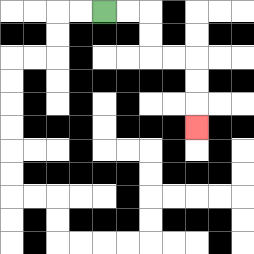{'start': '[4, 0]', 'end': '[8, 5]', 'path_directions': 'R,R,D,D,R,R,D,D,D', 'path_coordinates': '[[4, 0], [5, 0], [6, 0], [6, 1], [6, 2], [7, 2], [8, 2], [8, 3], [8, 4], [8, 5]]'}